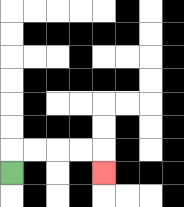{'start': '[0, 7]', 'end': '[4, 7]', 'path_directions': 'U,R,R,R,R,D', 'path_coordinates': '[[0, 7], [0, 6], [1, 6], [2, 6], [3, 6], [4, 6], [4, 7]]'}